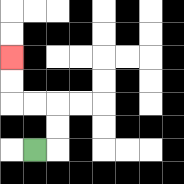{'start': '[1, 6]', 'end': '[0, 2]', 'path_directions': 'R,U,U,L,L,U,U', 'path_coordinates': '[[1, 6], [2, 6], [2, 5], [2, 4], [1, 4], [0, 4], [0, 3], [0, 2]]'}